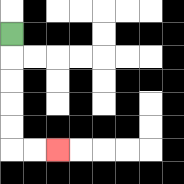{'start': '[0, 1]', 'end': '[2, 6]', 'path_directions': 'D,D,D,D,D,R,R', 'path_coordinates': '[[0, 1], [0, 2], [0, 3], [0, 4], [0, 5], [0, 6], [1, 6], [2, 6]]'}